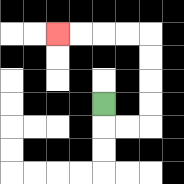{'start': '[4, 4]', 'end': '[2, 1]', 'path_directions': 'D,R,R,U,U,U,U,L,L,L,L', 'path_coordinates': '[[4, 4], [4, 5], [5, 5], [6, 5], [6, 4], [6, 3], [6, 2], [6, 1], [5, 1], [4, 1], [3, 1], [2, 1]]'}